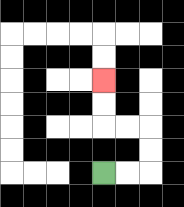{'start': '[4, 7]', 'end': '[4, 3]', 'path_directions': 'R,R,U,U,L,L,U,U', 'path_coordinates': '[[4, 7], [5, 7], [6, 7], [6, 6], [6, 5], [5, 5], [4, 5], [4, 4], [4, 3]]'}